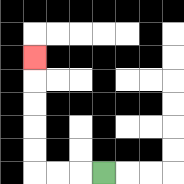{'start': '[4, 7]', 'end': '[1, 2]', 'path_directions': 'L,L,L,U,U,U,U,U', 'path_coordinates': '[[4, 7], [3, 7], [2, 7], [1, 7], [1, 6], [1, 5], [1, 4], [1, 3], [1, 2]]'}